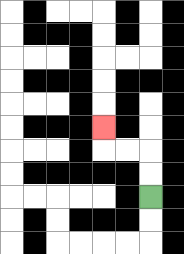{'start': '[6, 8]', 'end': '[4, 5]', 'path_directions': 'U,U,L,L,U', 'path_coordinates': '[[6, 8], [6, 7], [6, 6], [5, 6], [4, 6], [4, 5]]'}